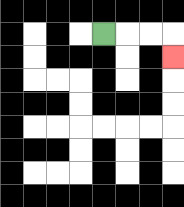{'start': '[4, 1]', 'end': '[7, 2]', 'path_directions': 'R,R,R,D', 'path_coordinates': '[[4, 1], [5, 1], [6, 1], [7, 1], [7, 2]]'}